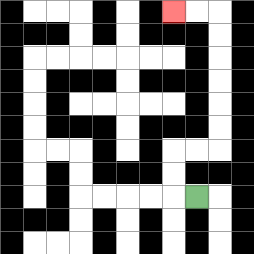{'start': '[8, 8]', 'end': '[7, 0]', 'path_directions': 'L,U,U,R,R,U,U,U,U,U,U,L,L', 'path_coordinates': '[[8, 8], [7, 8], [7, 7], [7, 6], [8, 6], [9, 6], [9, 5], [9, 4], [9, 3], [9, 2], [9, 1], [9, 0], [8, 0], [7, 0]]'}